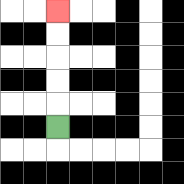{'start': '[2, 5]', 'end': '[2, 0]', 'path_directions': 'U,U,U,U,U', 'path_coordinates': '[[2, 5], [2, 4], [2, 3], [2, 2], [2, 1], [2, 0]]'}